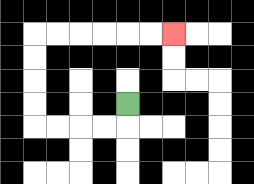{'start': '[5, 4]', 'end': '[7, 1]', 'path_directions': 'D,L,L,L,L,U,U,U,U,R,R,R,R,R,R', 'path_coordinates': '[[5, 4], [5, 5], [4, 5], [3, 5], [2, 5], [1, 5], [1, 4], [1, 3], [1, 2], [1, 1], [2, 1], [3, 1], [4, 1], [5, 1], [6, 1], [7, 1]]'}